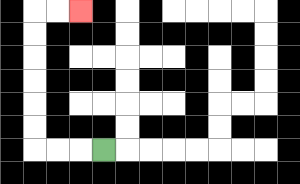{'start': '[4, 6]', 'end': '[3, 0]', 'path_directions': 'L,L,L,U,U,U,U,U,U,R,R', 'path_coordinates': '[[4, 6], [3, 6], [2, 6], [1, 6], [1, 5], [1, 4], [1, 3], [1, 2], [1, 1], [1, 0], [2, 0], [3, 0]]'}